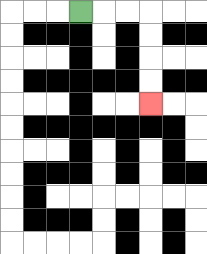{'start': '[3, 0]', 'end': '[6, 4]', 'path_directions': 'R,R,R,D,D,D,D', 'path_coordinates': '[[3, 0], [4, 0], [5, 0], [6, 0], [6, 1], [6, 2], [6, 3], [6, 4]]'}